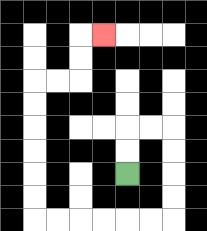{'start': '[5, 7]', 'end': '[4, 1]', 'path_directions': 'U,U,R,R,D,D,D,D,L,L,L,L,L,L,U,U,U,U,U,U,R,R,U,U,R', 'path_coordinates': '[[5, 7], [5, 6], [5, 5], [6, 5], [7, 5], [7, 6], [7, 7], [7, 8], [7, 9], [6, 9], [5, 9], [4, 9], [3, 9], [2, 9], [1, 9], [1, 8], [1, 7], [1, 6], [1, 5], [1, 4], [1, 3], [2, 3], [3, 3], [3, 2], [3, 1], [4, 1]]'}